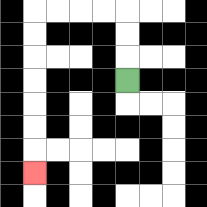{'start': '[5, 3]', 'end': '[1, 7]', 'path_directions': 'U,U,U,L,L,L,L,D,D,D,D,D,D,D', 'path_coordinates': '[[5, 3], [5, 2], [5, 1], [5, 0], [4, 0], [3, 0], [2, 0], [1, 0], [1, 1], [1, 2], [1, 3], [1, 4], [1, 5], [1, 6], [1, 7]]'}